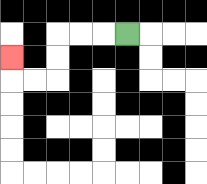{'start': '[5, 1]', 'end': '[0, 2]', 'path_directions': 'L,L,L,D,D,L,L,U', 'path_coordinates': '[[5, 1], [4, 1], [3, 1], [2, 1], [2, 2], [2, 3], [1, 3], [0, 3], [0, 2]]'}